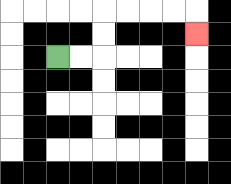{'start': '[2, 2]', 'end': '[8, 1]', 'path_directions': 'R,R,U,U,R,R,R,R,D', 'path_coordinates': '[[2, 2], [3, 2], [4, 2], [4, 1], [4, 0], [5, 0], [6, 0], [7, 0], [8, 0], [8, 1]]'}